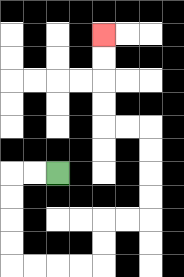{'start': '[2, 7]', 'end': '[4, 1]', 'path_directions': 'L,L,D,D,D,D,R,R,R,R,U,U,R,R,U,U,U,U,L,L,U,U,U,U', 'path_coordinates': '[[2, 7], [1, 7], [0, 7], [0, 8], [0, 9], [0, 10], [0, 11], [1, 11], [2, 11], [3, 11], [4, 11], [4, 10], [4, 9], [5, 9], [6, 9], [6, 8], [6, 7], [6, 6], [6, 5], [5, 5], [4, 5], [4, 4], [4, 3], [4, 2], [4, 1]]'}